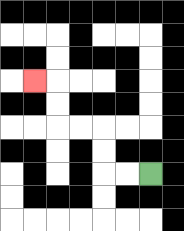{'start': '[6, 7]', 'end': '[1, 3]', 'path_directions': 'L,L,U,U,L,L,U,U,L', 'path_coordinates': '[[6, 7], [5, 7], [4, 7], [4, 6], [4, 5], [3, 5], [2, 5], [2, 4], [2, 3], [1, 3]]'}